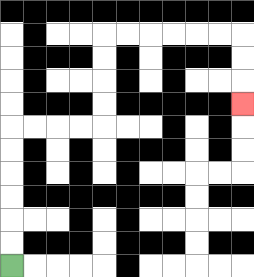{'start': '[0, 11]', 'end': '[10, 4]', 'path_directions': 'U,U,U,U,U,U,R,R,R,R,U,U,U,U,R,R,R,R,R,R,D,D,D', 'path_coordinates': '[[0, 11], [0, 10], [0, 9], [0, 8], [0, 7], [0, 6], [0, 5], [1, 5], [2, 5], [3, 5], [4, 5], [4, 4], [4, 3], [4, 2], [4, 1], [5, 1], [6, 1], [7, 1], [8, 1], [9, 1], [10, 1], [10, 2], [10, 3], [10, 4]]'}